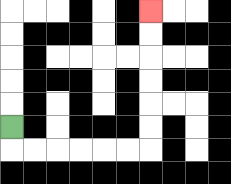{'start': '[0, 5]', 'end': '[6, 0]', 'path_directions': 'D,R,R,R,R,R,R,U,U,U,U,U,U', 'path_coordinates': '[[0, 5], [0, 6], [1, 6], [2, 6], [3, 6], [4, 6], [5, 6], [6, 6], [6, 5], [6, 4], [6, 3], [6, 2], [6, 1], [6, 0]]'}